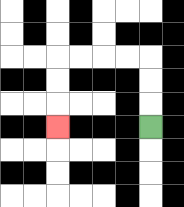{'start': '[6, 5]', 'end': '[2, 5]', 'path_directions': 'U,U,U,L,L,L,L,D,D,D', 'path_coordinates': '[[6, 5], [6, 4], [6, 3], [6, 2], [5, 2], [4, 2], [3, 2], [2, 2], [2, 3], [2, 4], [2, 5]]'}